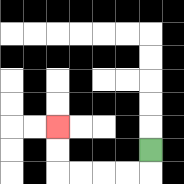{'start': '[6, 6]', 'end': '[2, 5]', 'path_directions': 'D,L,L,L,L,U,U', 'path_coordinates': '[[6, 6], [6, 7], [5, 7], [4, 7], [3, 7], [2, 7], [2, 6], [2, 5]]'}